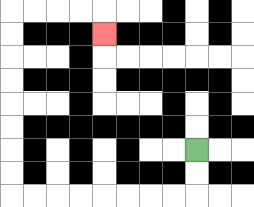{'start': '[8, 6]', 'end': '[4, 1]', 'path_directions': 'D,D,L,L,L,L,L,L,L,L,U,U,U,U,U,U,U,U,R,R,R,R,D', 'path_coordinates': '[[8, 6], [8, 7], [8, 8], [7, 8], [6, 8], [5, 8], [4, 8], [3, 8], [2, 8], [1, 8], [0, 8], [0, 7], [0, 6], [0, 5], [0, 4], [0, 3], [0, 2], [0, 1], [0, 0], [1, 0], [2, 0], [3, 0], [4, 0], [4, 1]]'}